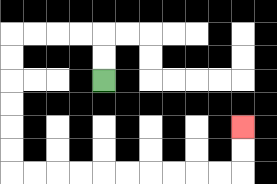{'start': '[4, 3]', 'end': '[10, 5]', 'path_directions': 'U,U,L,L,L,L,D,D,D,D,D,D,R,R,R,R,R,R,R,R,R,R,U,U', 'path_coordinates': '[[4, 3], [4, 2], [4, 1], [3, 1], [2, 1], [1, 1], [0, 1], [0, 2], [0, 3], [0, 4], [0, 5], [0, 6], [0, 7], [1, 7], [2, 7], [3, 7], [4, 7], [5, 7], [6, 7], [7, 7], [8, 7], [9, 7], [10, 7], [10, 6], [10, 5]]'}